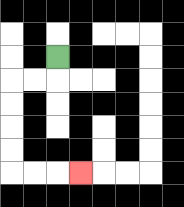{'start': '[2, 2]', 'end': '[3, 7]', 'path_directions': 'D,L,L,D,D,D,D,R,R,R', 'path_coordinates': '[[2, 2], [2, 3], [1, 3], [0, 3], [0, 4], [0, 5], [0, 6], [0, 7], [1, 7], [2, 7], [3, 7]]'}